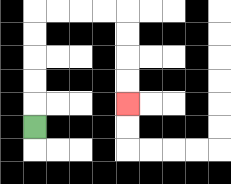{'start': '[1, 5]', 'end': '[5, 4]', 'path_directions': 'U,U,U,U,U,R,R,R,R,D,D,D,D', 'path_coordinates': '[[1, 5], [1, 4], [1, 3], [1, 2], [1, 1], [1, 0], [2, 0], [3, 0], [4, 0], [5, 0], [5, 1], [5, 2], [5, 3], [5, 4]]'}